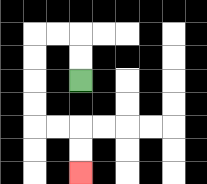{'start': '[3, 3]', 'end': '[3, 7]', 'path_directions': 'U,U,L,L,D,D,D,D,R,R,D,D', 'path_coordinates': '[[3, 3], [3, 2], [3, 1], [2, 1], [1, 1], [1, 2], [1, 3], [1, 4], [1, 5], [2, 5], [3, 5], [3, 6], [3, 7]]'}